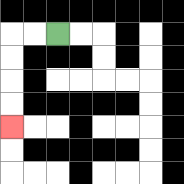{'start': '[2, 1]', 'end': '[0, 5]', 'path_directions': 'L,L,D,D,D,D', 'path_coordinates': '[[2, 1], [1, 1], [0, 1], [0, 2], [0, 3], [0, 4], [0, 5]]'}